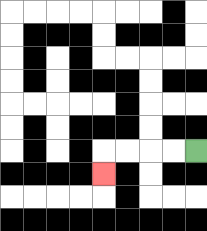{'start': '[8, 6]', 'end': '[4, 7]', 'path_directions': 'L,L,L,L,D', 'path_coordinates': '[[8, 6], [7, 6], [6, 6], [5, 6], [4, 6], [4, 7]]'}